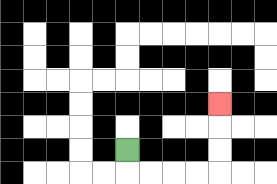{'start': '[5, 6]', 'end': '[9, 4]', 'path_directions': 'D,R,R,R,R,U,U,U', 'path_coordinates': '[[5, 6], [5, 7], [6, 7], [7, 7], [8, 7], [9, 7], [9, 6], [9, 5], [9, 4]]'}